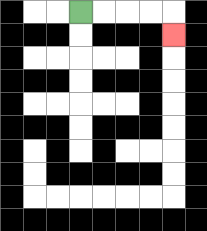{'start': '[3, 0]', 'end': '[7, 1]', 'path_directions': 'R,R,R,R,D', 'path_coordinates': '[[3, 0], [4, 0], [5, 0], [6, 0], [7, 0], [7, 1]]'}